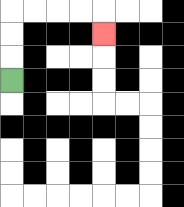{'start': '[0, 3]', 'end': '[4, 1]', 'path_directions': 'U,U,U,R,R,R,R,D', 'path_coordinates': '[[0, 3], [0, 2], [0, 1], [0, 0], [1, 0], [2, 0], [3, 0], [4, 0], [4, 1]]'}